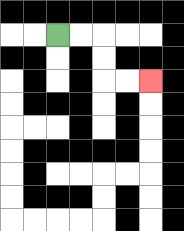{'start': '[2, 1]', 'end': '[6, 3]', 'path_directions': 'R,R,D,D,R,R', 'path_coordinates': '[[2, 1], [3, 1], [4, 1], [4, 2], [4, 3], [5, 3], [6, 3]]'}